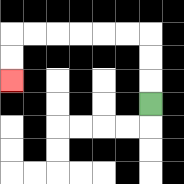{'start': '[6, 4]', 'end': '[0, 3]', 'path_directions': 'U,U,U,L,L,L,L,L,L,D,D', 'path_coordinates': '[[6, 4], [6, 3], [6, 2], [6, 1], [5, 1], [4, 1], [3, 1], [2, 1], [1, 1], [0, 1], [0, 2], [0, 3]]'}